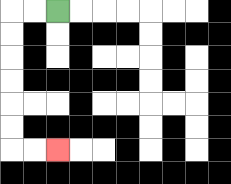{'start': '[2, 0]', 'end': '[2, 6]', 'path_directions': 'L,L,D,D,D,D,D,D,R,R', 'path_coordinates': '[[2, 0], [1, 0], [0, 0], [0, 1], [0, 2], [0, 3], [0, 4], [0, 5], [0, 6], [1, 6], [2, 6]]'}